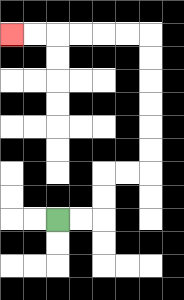{'start': '[2, 9]', 'end': '[0, 1]', 'path_directions': 'R,R,U,U,R,R,U,U,U,U,U,U,L,L,L,L,L,L', 'path_coordinates': '[[2, 9], [3, 9], [4, 9], [4, 8], [4, 7], [5, 7], [6, 7], [6, 6], [6, 5], [6, 4], [6, 3], [6, 2], [6, 1], [5, 1], [4, 1], [3, 1], [2, 1], [1, 1], [0, 1]]'}